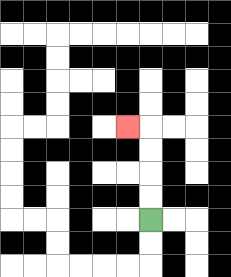{'start': '[6, 9]', 'end': '[5, 5]', 'path_directions': 'U,U,U,U,L', 'path_coordinates': '[[6, 9], [6, 8], [6, 7], [6, 6], [6, 5], [5, 5]]'}